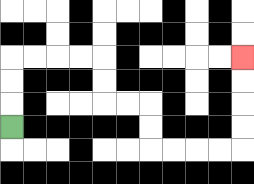{'start': '[0, 5]', 'end': '[10, 2]', 'path_directions': 'U,U,U,R,R,R,R,D,D,R,R,D,D,R,R,R,R,U,U,U,U', 'path_coordinates': '[[0, 5], [0, 4], [0, 3], [0, 2], [1, 2], [2, 2], [3, 2], [4, 2], [4, 3], [4, 4], [5, 4], [6, 4], [6, 5], [6, 6], [7, 6], [8, 6], [9, 6], [10, 6], [10, 5], [10, 4], [10, 3], [10, 2]]'}